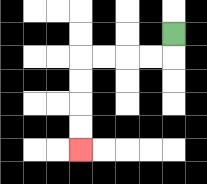{'start': '[7, 1]', 'end': '[3, 6]', 'path_directions': 'D,L,L,L,L,D,D,D,D', 'path_coordinates': '[[7, 1], [7, 2], [6, 2], [5, 2], [4, 2], [3, 2], [3, 3], [3, 4], [3, 5], [3, 6]]'}